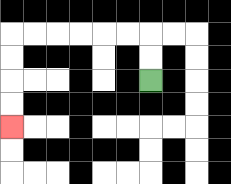{'start': '[6, 3]', 'end': '[0, 5]', 'path_directions': 'U,U,L,L,L,L,L,L,D,D,D,D', 'path_coordinates': '[[6, 3], [6, 2], [6, 1], [5, 1], [4, 1], [3, 1], [2, 1], [1, 1], [0, 1], [0, 2], [0, 3], [0, 4], [0, 5]]'}